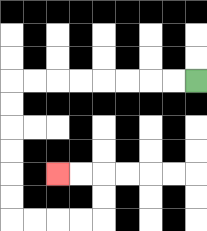{'start': '[8, 3]', 'end': '[2, 7]', 'path_directions': 'L,L,L,L,L,L,L,L,D,D,D,D,D,D,R,R,R,R,U,U,L,L', 'path_coordinates': '[[8, 3], [7, 3], [6, 3], [5, 3], [4, 3], [3, 3], [2, 3], [1, 3], [0, 3], [0, 4], [0, 5], [0, 6], [0, 7], [0, 8], [0, 9], [1, 9], [2, 9], [3, 9], [4, 9], [4, 8], [4, 7], [3, 7], [2, 7]]'}